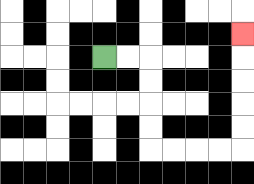{'start': '[4, 2]', 'end': '[10, 1]', 'path_directions': 'R,R,D,D,D,D,R,R,R,R,U,U,U,U,U', 'path_coordinates': '[[4, 2], [5, 2], [6, 2], [6, 3], [6, 4], [6, 5], [6, 6], [7, 6], [8, 6], [9, 6], [10, 6], [10, 5], [10, 4], [10, 3], [10, 2], [10, 1]]'}